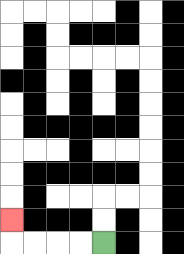{'start': '[4, 10]', 'end': '[0, 9]', 'path_directions': 'L,L,L,L,U', 'path_coordinates': '[[4, 10], [3, 10], [2, 10], [1, 10], [0, 10], [0, 9]]'}